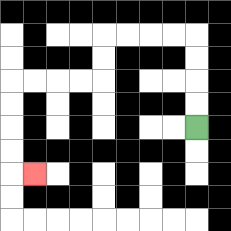{'start': '[8, 5]', 'end': '[1, 7]', 'path_directions': 'U,U,U,U,L,L,L,L,D,D,L,L,L,L,D,D,D,D,R', 'path_coordinates': '[[8, 5], [8, 4], [8, 3], [8, 2], [8, 1], [7, 1], [6, 1], [5, 1], [4, 1], [4, 2], [4, 3], [3, 3], [2, 3], [1, 3], [0, 3], [0, 4], [0, 5], [0, 6], [0, 7], [1, 7]]'}